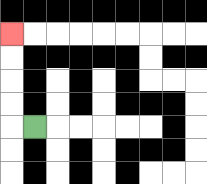{'start': '[1, 5]', 'end': '[0, 1]', 'path_directions': 'L,U,U,U,U', 'path_coordinates': '[[1, 5], [0, 5], [0, 4], [0, 3], [0, 2], [0, 1]]'}